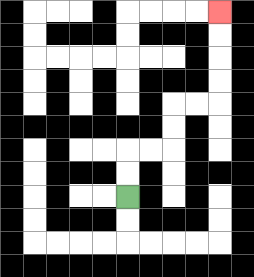{'start': '[5, 8]', 'end': '[9, 0]', 'path_directions': 'U,U,R,R,U,U,R,R,U,U,U,U', 'path_coordinates': '[[5, 8], [5, 7], [5, 6], [6, 6], [7, 6], [7, 5], [7, 4], [8, 4], [9, 4], [9, 3], [9, 2], [9, 1], [9, 0]]'}